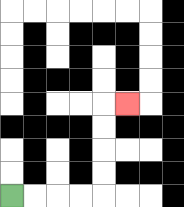{'start': '[0, 8]', 'end': '[5, 4]', 'path_directions': 'R,R,R,R,U,U,U,U,R', 'path_coordinates': '[[0, 8], [1, 8], [2, 8], [3, 8], [4, 8], [4, 7], [4, 6], [4, 5], [4, 4], [5, 4]]'}